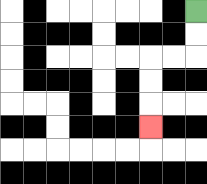{'start': '[8, 0]', 'end': '[6, 5]', 'path_directions': 'D,D,L,L,D,D,D', 'path_coordinates': '[[8, 0], [8, 1], [8, 2], [7, 2], [6, 2], [6, 3], [6, 4], [6, 5]]'}